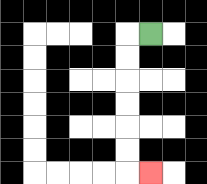{'start': '[6, 1]', 'end': '[6, 7]', 'path_directions': 'L,D,D,D,D,D,D,R', 'path_coordinates': '[[6, 1], [5, 1], [5, 2], [5, 3], [5, 4], [5, 5], [5, 6], [5, 7], [6, 7]]'}